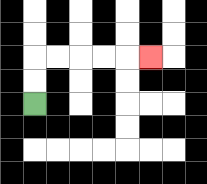{'start': '[1, 4]', 'end': '[6, 2]', 'path_directions': 'U,U,R,R,R,R,R', 'path_coordinates': '[[1, 4], [1, 3], [1, 2], [2, 2], [3, 2], [4, 2], [5, 2], [6, 2]]'}